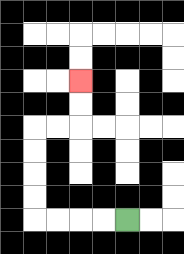{'start': '[5, 9]', 'end': '[3, 3]', 'path_directions': 'L,L,L,L,U,U,U,U,R,R,U,U', 'path_coordinates': '[[5, 9], [4, 9], [3, 9], [2, 9], [1, 9], [1, 8], [1, 7], [1, 6], [1, 5], [2, 5], [3, 5], [3, 4], [3, 3]]'}